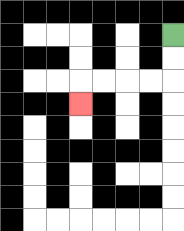{'start': '[7, 1]', 'end': '[3, 4]', 'path_directions': 'D,D,L,L,L,L,D', 'path_coordinates': '[[7, 1], [7, 2], [7, 3], [6, 3], [5, 3], [4, 3], [3, 3], [3, 4]]'}